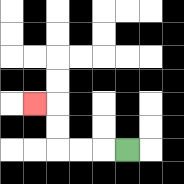{'start': '[5, 6]', 'end': '[1, 4]', 'path_directions': 'L,L,L,U,U,L', 'path_coordinates': '[[5, 6], [4, 6], [3, 6], [2, 6], [2, 5], [2, 4], [1, 4]]'}